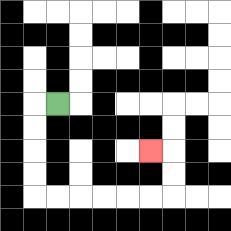{'start': '[2, 4]', 'end': '[6, 6]', 'path_directions': 'L,D,D,D,D,R,R,R,R,R,R,U,U,L', 'path_coordinates': '[[2, 4], [1, 4], [1, 5], [1, 6], [1, 7], [1, 8], [2, 8], [3, 8], [4, 8], [5, 8], [6, 8], [7, 8], [7, 7], [7, 6], [6, 6]]'}